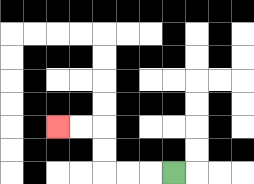{'start': '[7, 7]', 'end': '[2, 5]', 'path_directions': 'L,L,L,U,U,L,L', 'path_coordinates': '[[7, 7], [6, 7], [5, 7], [4, 7], [4, 6], [4, 5], [3, 5], [2, 5]]'}